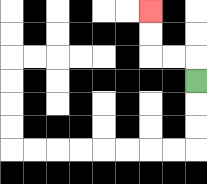{'start': '[8, 3]', 'end': '[6, 0]', 'path_directions': 'U,L,L,U,U', 'path_coordinates': '[[8, 3], [8, 2], [7, 2], [6, 2], [6, 1], [6, 0]]'}